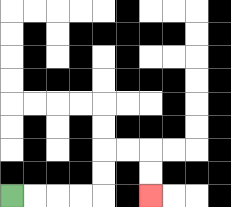{'start': '[0, 8]', 'end': '[6, 8]', 'path_directions': 'R,R,R,R,U,U,R,R,D,D', 'path_coordinates': '[[0, 8], [1, 8], [2, 8], [3, 8], [4, 8], [4, 7], [4, 6], [5, 6], [6, 6], [6, 7], [6, 8]]'}